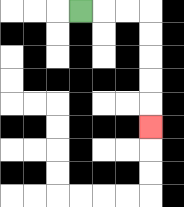{'start': '[3, 0]', 'end': '[6, 5]', 'path_directions': 'R,R,R,D,D,D,D,D', 'path_coordinates': '[[3, 0], [4, 0], [5, 0], [6, 0], [6, 1], [6, 2], [6, 3], [6, 4], [6, 5]]'}